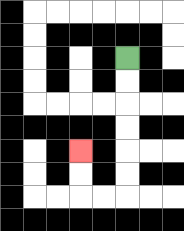{'start': '[5, 2]', 'end': '[3, 6]', 'path_directions': 'D,D,D,D,D,D,L,L,U,U', 'path_coordinates': '[[5, 2], [5, 3], [5, 4], [5, 5], [5, 6], [5, 7], [5, 8], [4, 8], [3, 8], [3, 7], [3, 6]]'}